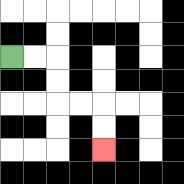{'start': '[0, 2]', 'end': '[4, 6]', 'path_directions': 'R,R,D,D,R,R,D,D', 'path_coordinates': '[[0, 2], [1, 2], [2, 2], [2, 3], [2, 4], [3, 4], [4, 4], [4, 5], [4, 6]]'}